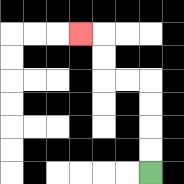{'start': '[6, 7]', 'end': '[3, 1]', 'path_directions': 'U,U,U,U,L,L,U,U,L', 'path_coordinates': '[[6, 7], [6, 6], [6, 5], [6, 4], [6, 3], [5, 3], [4, 3], [4, 2], [4, 1], [3, 1]]'}